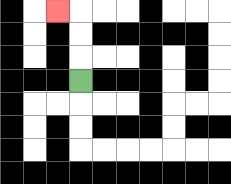{'start': '[3, 3]', 'end': '[2, 0]', 'path_directions': 'U,U,U,L', 'path_coordinates': '[[3, 3], [3, 2], [3, 1], [3, 0], [2, 0]]'}